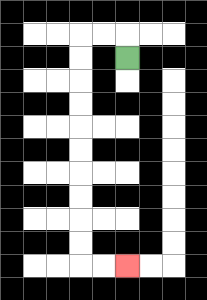{'start': '[5, 2]', 'end': '[5, 11]', 'path_directions': 'U,L,L,D,D,D,D,D,D,D,D,D,D,R,R', 'path_coordinates': '[[5, 2], [5, 1], [4, 1], [3, 1], [3, 2], [3, 3], [3, 4], [3, 5], [3, 6], [3, 7], [3, 8], [3, 9], [3, 10], [3, 11], [4, 11], [5, 11]]'}